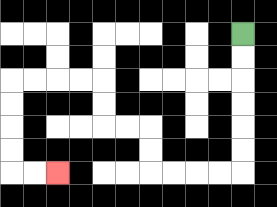{'start': '[10, 1]', 'end': '[2, 7]', 'path_directions': 'D,D,D,D,D,D,L,L,L,L,U,U,L,L,U,U,L,L,L,L,D,D,D,D,R,R', 'path_coordinates': '[[10, 1], [10, 2], [10, 3], [10, 4], [10, 5], [10, 6], [10, 7], [9, 7], [8, 7], [7, 7], [6, 7], [6, 6], [6, 5], [5, 5], [4, 5], [4, 4], [4, 3], [3, 3], [2, 3], [1, 3], [0, 3], [0, 4], [0, 5], [0, 6], [0, 7], [1, 7], [2, 7]]'}